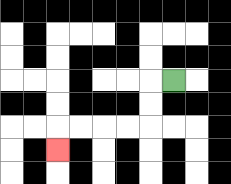{'start': '[7, 3]', 'end': '[2, 6]', 'path_directions': 'L,D,D,L,L,L,L,D', 'path_coordinates': '[[7, 3], [6, 3], [6, 4], [6, 5], [5, 5], [4, 5], [3, 5], [2, 5], [2, 6]]'}